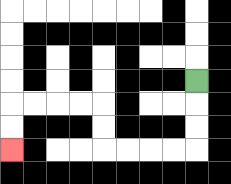{'start': '[8, 3]', 'end': '[0, 6]', 'path_directions': 'D,D,D,L,L,L,L,U,U,L,L,L,L,D,D', 'path_coordinates': '[[8, 3], [8, 4], [8, 5], [8, 6], [7, 6], [6, 6], [5, 6], [4, 6], [4, 5], [4, 4], [3, 4], [2, 4], [1, 4], [0, 4], [0, 5], [0, 6]]'}